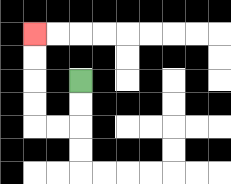{'start': '[3, 3]', 'end': '[1, 1]', 'path_directions': 'D,D,L,L,U,U,U,U', 'path_coordinates': '[[3, 3], [3, 4], [3, 5], [2, 5], [1, 5], [1, 4], [1, 3], [1, 2], [1, 1]]'}